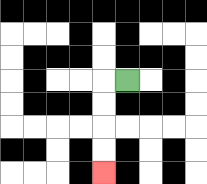{'start': '[5, 3]', 'end': '[4, 7]', 'path_directions': 'L,D,D,D,D', 'path_coordinates': '[[5, 3], [4, 3], [4, 4], [4, 5], [4, 6], [4, 7]]'}